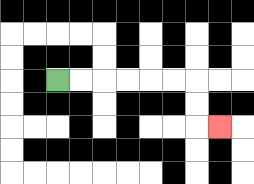{'start': '[2, 3]', 'end': '[9, 5]', 'path_directions': 'R,R,R,R,R,R,D,D,R', 'path_coordinates': '[[2, 3], [3, 3], [4, 3], [5, 3], [6, 3], [7, 3], [8, 3], [8, 4], [8, 5], [9, 5]]'}